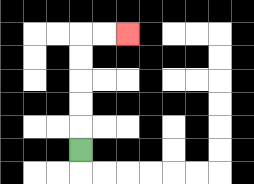{'start': '[3, 6]', 'end': '[5, 1]', 'path_directions': 'U,U,U,U,U,R,R', 'path_coordinates': '[[3, 6], [3, 5], [3, 4], [3, 3], [3, 2], [3, 1], [4, 1], [5, 1]]'}